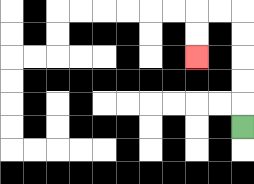{'start': '[10, 5]', 'end': '[8, 2]', 'path_directions': 'U,U,U,U,U,L,L,D,D', 'path_coordinates': '[[10, 5], [10, 4], [10, 3], [10, 2], [10, 1], [10, 0], [9, 0], [8, 0], [8, 1], [8, 2]]'}